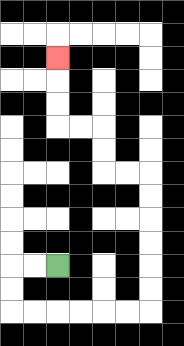{'start': '[2, 11]', 'end': '[2, 2]', 'path_directions': 'L,L,D,D,R,R,R,R,R,R,U,U,U,U,U,U,L,L,U,U,L,L,U,U,U', 'path_coordinates': '[[2, 11], [1, 11], [0, 11], [0, 12], [0, 13], [1, 13], [2, 13], [3, 13], [4, 13], [5, 13], [6, 13], [6, 12], [6, 11], [6, 10], [6, 9], [6, 8], [6, 7], [5, 7], [4, 7], [4, 6], [4, 5], [3, 5], [2, 5], [2, 4], [2, 3], [2, 2]]'}